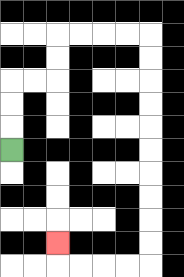{'start': '[0, 6]', 'end': '[2, 10]', 'path_directions': 'U,U,U,R,R,U,U,R,R,R,R,D,D,D,D,D,D,D,D,D,D,L,L,L,L,U', 'path_coordinates': '[[0, 6], [0, 5], [0, 4], [0, 3], [1, 3], [2, 3], [2, 2], [2, 1], [3, 1], [4, 1], [5, 1], [6, 1], [6, 2], [6, 3], [6, 4], [6, 5], [6, 6], [6, 7], [6, 8], [6, 9], [6, 10], [6, 11], [5, 11], [4, 11], [3, 11], [2, 11], [2, 10]]'}